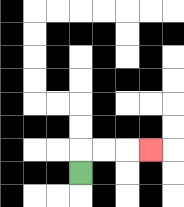{'start': '[3, 7]', 'end': '[6, 6]', 'path_directions': 'U,R,R,R', 'path_coordinates': '[[3, 7], [3, 6], [4, 6], [5, 6], [6, 6]]'}